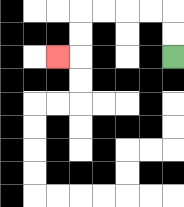{'start': '[7, 2]', 'end': '[2, 2]', 'path_directions': 'U,U,L,L,L,L,D,D,L', 'path_coordinates': '[[7, 2], [7, 1], [7, 0], [6, 0], [5, 0], [4, 0], [3, 0], [3, 1], [3, 2], [2, 2]]'}